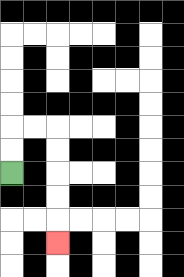{'start': '[0, 7]', 'end': '[2, 10]', 'path_directions': 'U,U,R,R,D,D,D,D,D', 'path_coordinates': '[[0, 7], [0, 6], [0, 5], [1, 5], [2, 5], [2, 6], [2, 7], [2, 8], [2, 9], [2, 10]]'}